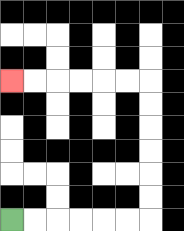{'start': '[0, 9]', 'end': '[0, 3]', 'path_directions': 'R,R,R,R,R,R,U,U,U,U,U,U,L,L,L,L,L,L', 'path_coordinates': '[[0, 9], [1, 9], [2, 9], [3, 9], [4, 9], [5, 9], [6, 9], [6, 8], [6, 7], [6, 6], [6, 5], [6, 4], [6, 3], [5, 3], [4, 3], [3, 3], [2, 3], [1, 3], [0, 3]]'}